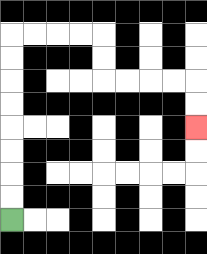{'start': '[0, 9]', 'end': '[8, 5]', 'path_directions': 'U,U,U,U,U,U,U,U,R,R,R,R,D,D,R,R,R,R,D,D', 'path_coordinates': '[[0, 9], [0, 8], [0, 7], [0, 6], [0, 5], [0, 4], [0, 3], [0, 2], [0, 1], [1, 1], [2, 1], [3, 1], [4, 1], [4, 2], [4, 3], [5, 3], [6, 3], [7, 3], [8, 3], [8, 4], [8, 5]]'}